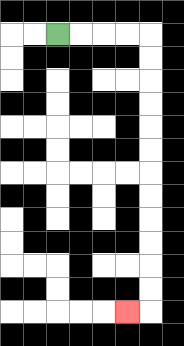{'start': '[2, 1]', 'end': '[5, 13]', 'path_directions': 'R,R,R,R,D,D,D,D,D,D,D,D,D,D,D,D,L', 'path_coordinates': '[[2, 1], [3, 1], [4, 1], [5, 1], [6, 1], [6, 2], [6, 3], [6, 4], [6, 5], [6, 6], [6, 7], [6, 8], [6, 9], [6, 10], [6, 11], [6, 12], [6, 13], [5, 13]]'}